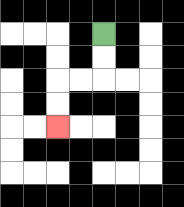{'start': '[4, 1]', 'end': '[2, 5]', 'path_directions': 'D,D,L,L,D,D', 'path_coordinates': '[[4, 1], [4, 2], [4, 3], [3, 3], [2, 3], [2, 4], [2, 5]]'}